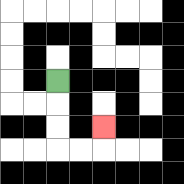{'start': '[2, 3]', 'end': '[4, 5]', 'path_directions': 'D,D,D,R,R,U', 'path_coordinates': '[[2, 3], [2, 4], [2, 5], [2, 6], [3, 6], [4, 6], [4, 5]]'}